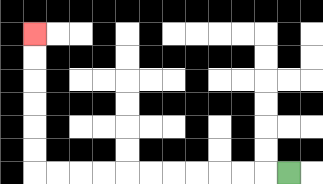{'start': '[12, 7]', 'end': '[1, 1]', 'path_directions': 'L,L,L,L,L,L,L,L,L,L,L,U,U,U,U,U,U', 'path_coordinates': '[[12, 7], [11, 7], [10, 7], [9, 7], [8, 7], [7, 7], [6, 7], [5, 7], [4, 7], [3, 7], [2, 7], [1, 7], [1, 6], [1, 5], [1, 4], [1, 3], [1, 2], [1, 1]]'}